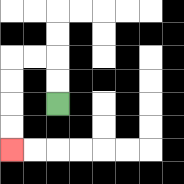{'start': '[2, 4]', 'end': '[0, 6]', 'path_directions': 'U,U,L,L,D,D,D,D', 'path_coordinates': '[[2, 4], [2, 3], [2, 2], [1, 2], [0, 2], [0, 3], [0, 4], [0, 5], [0, 6]]'}